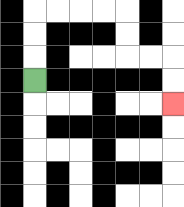{'start': '[1, 3]', 'end': '[7, 4]', 'path_directions': 'U,U,U,R,R,R,R,D,D,R,R,D,D', 'path_coordinates': '[[1, 3], [1, 2], [1, 1], [1, 0], [2, 0], [3, 0], [4, 0], [5, 0], [5, 1], [5, 2], [6, 2], [7, 2], [7, 3], [7, 4]]'}